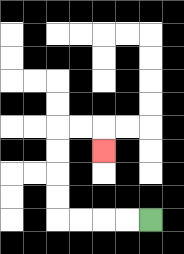{'start': '[6, 9]', 'end': '[4, 6]', 'path_directions': 'L,L,L,L,U,U,U,U,R,R,D', 'path_coordinates': '[[6, 9], [5, 9], [4, 9], [3, 9], [2, 9], [2, 8], [2, 7], [2, 6], [2, 5], [3, 5], [4, 5], [4, 6]]'}